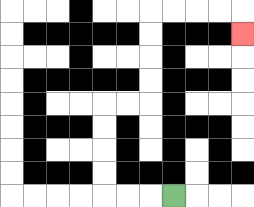{'start': '[7, 8]', 'end': '[10, 1]', 'path_directions': 'L,L,L,U,U,U,U,R,R,U,U,U,U,R,R,R,R,D', 'path_coordinates': '[[7, 8], [6, 8], [5, 8], [4, 8], [4, 7], [4, 6], [4, 5], [4, 4], [5, 4], [6, 4], [6, 3], [6, 2], [6, 1], [6, 0], [7, 0], [8, 0], [9, 0], [10, 0], [10, 1]]'}